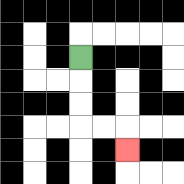{'start': '[3, 2]', 'end': '[5, 6]', 'path_directions': 'D,D,D,R,R,D', 'path_coordinates': '[[3, 2], [3, 3], [3, 4], [3, 5], [4, 5], [5, 5], [5, 6]]'}